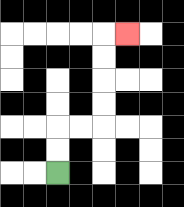{'start': '[2, 7]', 'end': '[5, 1]', 'path_directions': 'U,U,R,R,U,U,U,U,R', 'path_coordinates': '[[2, 7], [2, 6], [2, 5], [3, 5], [4, 5], [4, 4], [4, 3], [4, 2], [4, 1], [5, 1]]'}